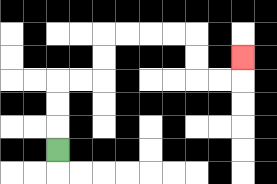{'start': '[2, 6]', 'end': '[10, 2]', 'path_directions': 'U,U,U,R,R,U,U,R,R,R,R,D,D,R,R,U', 'path_coordinates': '[[2, 6], [2, 5], [2, 4], [2, 3], [3, 3], [4, 3], [4, 2], [4, 1], [5, 1], [6, 1], [7, 1], [8, 1], [8, 2], [8, 3], [9, 3], [10, 3], [10, 2]]'}